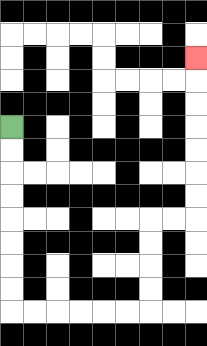{'start': '[0, 5]', 'end': '[8, 2]', 'path_directions': 'D,D,D,D,D,D,D,D,R,R,R,R,R,R,U,U,U,U,R,R,U,U,U,U,U,U,U', 'path_coordinates': '[[0, 5], [0, 6], [0, 7], [0, 8], [0, 9], [0, 10], [0, 11], [0, 12], [0, 13], [1, 13], [2, 13], [3, 13], [4, 13], [5, 13], [6, 13], [6, 12], [6, 11], [6, 10], [6, 9], [7, 9], [8, 9], [8, 8], [8, 7], [8, 6], [8, 5], [8, 4], [8, 3], [8, 2]]'}